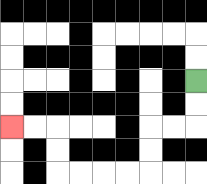{'start': '[8, 3]', 'end': '[0, 5]', 'path_directions': 'D,D,L,L,D,D,L,L,L,L,U,U,L,L', 'path_coordinates': '[[8, 3], [8, 4], [8, 5], [7, 5], [6, 5], [6, 6], [6, 7], [5, 7], [4, 7], [3, 7], [2, 7], [2, 6], [2, 5], [1, 5], [0, 5]]'}